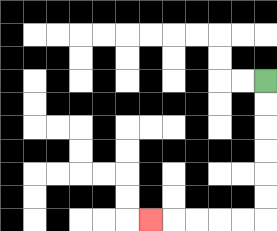{'start': '[11, 3]', 'end': '[6, 9]', 'path_directions': 'D,D,D,D,D,D,L,L,L,L,L', 'path_coordinates': '[[11, 3], [11, 4], [11, 5], [11, 6], [11, 7], [11, 8], [11, 9], [10, 9], [9, 9], [8, 9], [7, 9], [6, 9]]'}